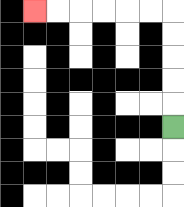{'start': '[7, 5]', 'end': '[1, 0]', 'path_directions': 'U,U,U,U,U,L,L,L,L,L,L', 'path_coordinates': '[[7, 5], [7, 4], [7, 3], [7, 2], [7, 1], [7, 0], [6, 0], [5, 0], [4, 0], [3, 0], [2, 0], [1, 0]]'}